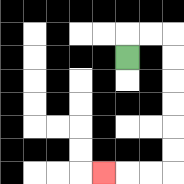{'start': '[5, 2]', 'end': '[4, 7]', 'path_directions': 'U,R,R,D,D,D,D,D,D,L,L,L', 'path_coordinates': '[[5, 2], [5, 1], [6, 1], [7, 1], [7, 2], [7, 3], [7, 4], [7, 5], [7, 6], [7, 7], [6, 7], [5, 7], [4, 7]]'}